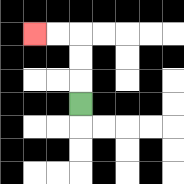{'start': '[3, 4]', 'end': '[1, 1]', 'path_directions': 'U,U,U,L,L', 'path_coordinates': '[[3, 4], [3, 3], [3, 2], [3, 1], [2, 1], [1, 1]]'}